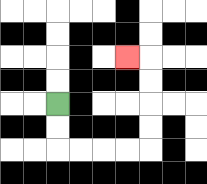{'start': '[2, 4]', 'end': '[5, 2]', 'path_directions': 'D,D,R,R,R,R,U,U,U,U,L', 'path_coordinates': '[[2, 4], [2, 5], [2, 6], [3, 6], [4, 6], [5, 6], [6, 6], [6, 5], [6, 4], [6, 3], [6, 2], [5, 2]]'}